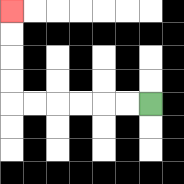{'start': '[6, 4]', 'end': '[0, 0]', 'path_directions': 'L,L,L,L,L,L,U,U,U,U', 'path_coordinates': '[[6, 4], [5, 4], [4, 4], [3, 4], [2, 4], [1, 4], [0, 4], [0, 3], [0, 2], [0, 1], [0, 0]]'}